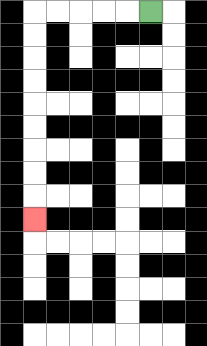{'start': '[6, 0]', 'end': '[1, 9]', 'path_directions': 'L,L,L,L,L,D,D,D,D,D,D,D,D,D', 'path_coordinates': '[[6, 0], [5, 0], [4, 0], [3, 0], [2, 0], [1, 0], [1, 1], [1, 2], [1, 3], [1, 4], [1, 5], [1, 6], [1, 7], [1, 8], [1, 9]]'}